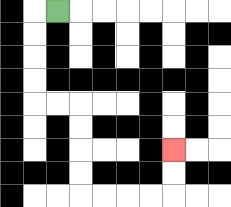{'start': '[2, 0]', 'end': '[7, 6]', 'path_directions': 'L,D,D,D,D,R,R,D,D,D,D,R,R,R,R,U,U', 'path_coordinates': '[[2, 0], [1, 0], [1, 1], [1, 2], [1, 3], [1, 4], [2, 4], [3, 4], [3, 5], [3, 6], [3, 7], [3, 8], [4, 8], [5, 8], [6, 8], [7, 8], [7, 7], [7, 6]]'}